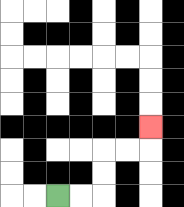{'start': '[2, 8]', 'end': '[6, 5]', 'path_directions': 'R,R,U,U,R,R,U', 'path_coordinates': '[[2, 8], [3, 8], [4, 8], [4, 7], [4, 6], [5, 6], [6, 6], [6, 5]]'}